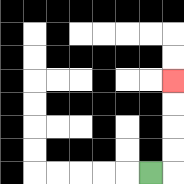{'start': '[6, 7]', 'end': '[7, 3]', 'path_directions': 'R,U,U,U,U', 'path_coordinates': '[[6, 7], [7, 7], [7, 6], [7, 5], [7, 4], [7, 3]]'}